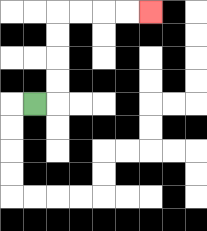{'start': '[1, 4]', 'end': '[6, 0]', 'path_directions': 'R,U,U,U,U,R,R,R,R', 'path_coordinates': '[[1, 4], [2, 4], [2, 3], [2, 2], [2, 1], [2, 0], [3, 0], [4, 0], [5, 0], [6, 0]]'}